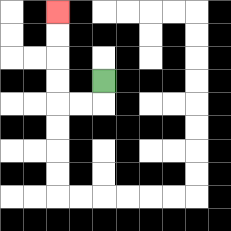{'start': '[4, 3]', 'end': '[2, 0]', 'path_directions': 'D,L,L,U,U,U,U', 'path_coordinates': '[[4, 3], [4, 4], [3, 4], [2, 4], [2, 3], [2, 2], [2, 1], [2, 0]]'}